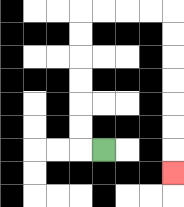{'start': '[4, 6]', 'end': '[7, 7]', 'path_directions': 'L,U,U,U,U,U,U,R,R,R,R,D,D,D,D,D,D,D', 'path_coordinates': '[[4, 6], [3, 6], [3, 5], [3, 4], [3, 3], [3, 2], [3, 1], [3, 0], [4, 0], [5, 0], [6, 0], [7, 0], [7, 1], [7, 2], [7, 3], [7, 4], [7, 5], [7, 6], [7, 7]]'}